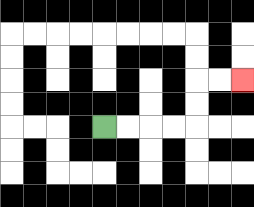{'start': '[4, 5]', 'end': '[10, 3]', 'path_directions': 'R,R,R,R,U,U,R,R', 'path_coordinates': '[[4, 5], [5, 5], [6, 5], [7, 5], [8, 5], [8, 4], [8, 3], [9, 3], [10, 3]]'}